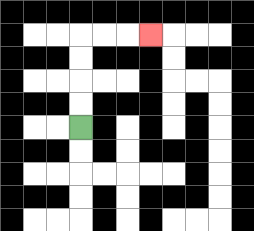{'start': '[3, 5]', 'end': '[6, 1]', 'path_directions': 'U,U,U,U,R,R,R', 'path_coordinates': '[[3, 5], [3, 4], [3, 3], [3, 2], [3, 1], [4, 1], [5, 1], [6, 1]]'}